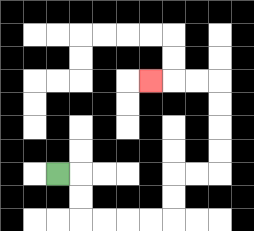{'start': '[2, 7]', 'end': '[6, 3]', 'path_directions': 'R,D,D,R,R,R,R,U,U,R,R,U,U,U,U,L,L,L', 'path_coordinates': '[[2, 7], [3, 7], [3, 8], [3, 9], [4, 9], [5, 9], [6, 9], [7, 9], [7, 8], [7, 7], [8, 7], [9, 7], [9, 6], [9, 5], [9, 4], [9, 3], [8, 3], [7, 3], [6, 3]]'}